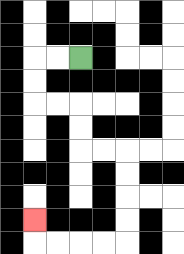{'start': '[3, 2]', 'end': '[1, 9]', 'path_directions': 'L,L,D,D,R,R,D,D,R,R,D,D,D,D,L,L,L,L,U', 'path_coordinates': '[[3, 2], [2, 2], [1, 2], [1, 3], [1, 4], [2, 4], [3, 4], [3, 5], [3, 6], [4, 6], [5, 6], [5, 7], [5, 8], [5, 9], [5, 10], [4, 10], [3, 10], [2, 10], [1, 10], [1, 9]]'}